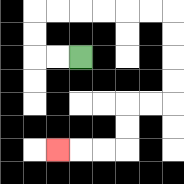{'start': '[3, 2]', 'end': '[2, 6]', 'path_directions': 'L,L,U,U,R,R,R,R,R,R,D,D,D,D,L,L,D,D,L,L,L', 'path_coordinates': '[[3, 2], [2, 2], [1, 2], [1, 1], [1, 0], [2, 0], [3, 0], [4, 0], [5, 0], [6, 0], [7, 0], [7, 1], [7, 2], [7, 3], [7, 4], [6, 4], [5, 4], [5, 5], [5, 6], [4, 6], [3, 6], [2, 6]]'}